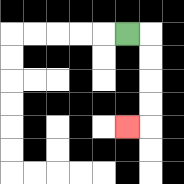{'start': '[5, 1]', 'end': '[5, 5]', 'path_directions': 'R,D,D,D,D,L', 'path_coordinates': '[[5, 1], [6, 1], [6, 2], [6, 3], [6, 4], [6, 5], [5, 5]]'}